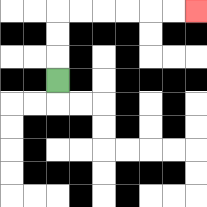{'start': '[2, 3]', 'end': '[8, 0]', 'path_directions': 'U,U,U,R,R,R,R,R,R', 'path_coordinates': '[[2, 3], [2, 2], [2, 1], [2, 0], [3, 0], [4, 0], [5, 0], [6, 0], [7, 0], [8, 0]]'}